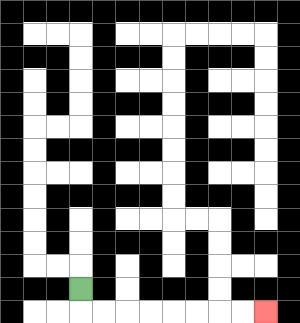{'start': '[3, 12]', 'end': '[11, 13]', 'path_directions': 'D,R,R,R,R,R,R,R,R', 'path_coordinates': '[[3, 12], [3, 13], [4, 13], [5, 13], [6, 13], [7, 13], [8, 13], [9, 13], [10, 13], [11, 13]]'}